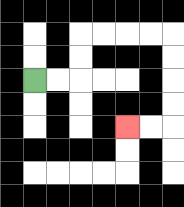{'start': '[1, 3]', 'end': '[5, 5]', 'path_directions': 'R,R,U,U,R,R,R,R,D,D,D,D,L,L', 'path_coordinates': '[[1, 3], [2, 3], [3, 3], [3, 2], [3, 1], [4, 1], [5, 1], [6, 1], [7, 1], [7, 2], [7, 3], [7, 4], [7, 5], [6, 5], [5, 5]]'}